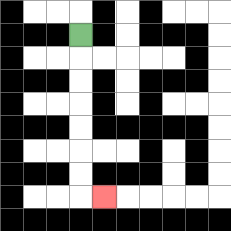{'start': '[3, 1]', 'end': '[4, 8]', 'path_directions': 'D,D,D,D,D,D,D,R', 'path_coordinates': '[[3, 1], [3, 2], [3, 3], [3, 4], [3, 5], [3, 6], [3, 7], [3, 8], [4, 8]]'}